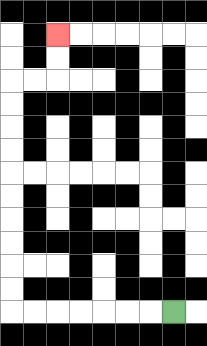{'start': '[7, 13]', 'end': '[2, 1]', 'path_directions': 'L,L,L,L,L,L,L,U,U,U,U,U,U,U,U,U,U,R,R,U,U', 'path_coordinates': '[[7, 13], [6, 13], [5, 13], [4, 13], [3, 13], [2, 13], [1, 13], [0, 13], [0, 12], [0, 11], [0, 10], [0, 9], [0, 8], [0, 7], [0, 6], [0, 5], [0, 4], [0, 3], [1, 3], [2, 3], [2, 2], [2, 1]]'}